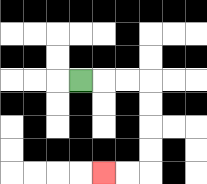{'start': '[3, 3]', 'end': '[4, 7]', 'path_directions': 'R,R,R,D,D,D,D,L,L', 'path_coordinates': '[[3, 3], [4, 3], [5, 3], [6, 3], [6, 4], [6, 5], [6, 6], [6, 7], [5, 7], [4, 7]]'}